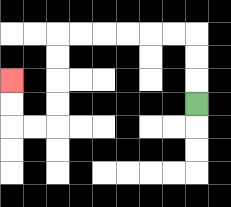{'start': '[8, 4]', 'end': '[0, 3]', 'path_directions': 'U,U,U,L,L,L,L,L,L,D,D,D,D,L,L,U,U', 'path_coordinates': '[[8, 4], [8, 3], [8, 2], [8, 1], [7, 1], [6, 1], [5, 1], [4, 1], [3, 1], [2, 1], [2, 2], [2, 3], [2, 4], [2, 5], [1, 5], [0, 5], [0, 4], [0, 3]]'}